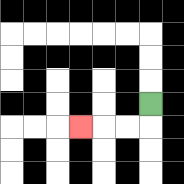{'start': '[6, 4]', 'end': '[3, 5]', 'path_directions': 'D,L,L,L', 'path_coordinates': '[[6, 4], [6, 5], [5, 5], [4, 5], [3, 5]]'}